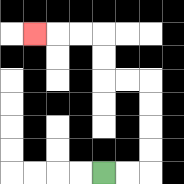{'start': '[4, 7]', 'end': '[1, 1]', 'path_directions': 'R,R,U,U,U,U,L,L,U,U,L,L,L', 'path_coordinates': '[[4, 7], [5, 7], [6, 7], [6, 6], [6, 5], [6, 4], [6, 3], [5, 3], [4, 3], [4, 2], [4, 1], [3, 1], [2, 1], [1, 1]]'}